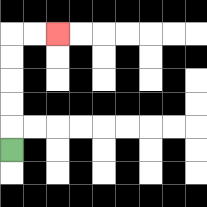{'start': '[0, 6]', 'end': '[2, 1]', 'path_directions': 'U,U,U,U,U,R,R', 'path_coordinates': '[[0, 6], [0, 5], [0, 4], [0, 3], [0, 2], [0, 1], [1, 1], [2, 1]]'}